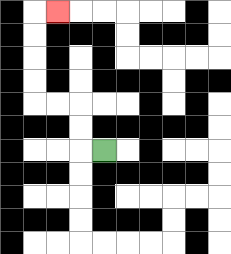{'start': '[4, 6]', 'end': '[2, 0]', 'path_directions': 'L,U,U,L,L,U,U,U,U,R', 'path_coordinates': '[[4, 6], [3, 6], [3, 5], [3, 4], [2, 4], [1, 4], [1, 3], [1, 2], [1, 1], [1, 0], [2, 0]]'}